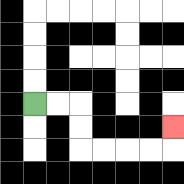{'start': '[1, 4]', 'end': '[7, 5]', 'path_directions': 'R,R,D,D,R,R,R,R,U', 'path_coordinates': '[[1, 4], [2, 4], [3, 4], [3, 5], [3, 6], [4, 6], [5, 6], [6, 6], [7, 6], [7, 5]]'}